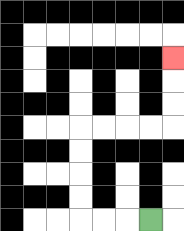{'start': '[6, 9]', 'end': '[7, 2]', 'path_directions': 'L,L,L,U,U,U,U,R,R,R,R,U,U,U', 'path_coordinates': '[[6, 9], [5, 9], [4, 9], [3, 9], [3, 8], [3, 7], [3, 6], [3, 5], [4, 5], [5, 5], [6, 5], [7, 5], [7, 4], [7, 3], [7, 2]]'}